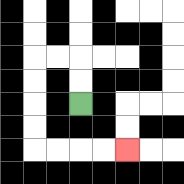{'start': '[3, 4]', 'end': '[5, 6]', 'path_directions': 'U,U,L,L,D,D,D,D,R,R,R,R', 'path_coordinates': '[[3, 4], [3, 3], [3, 2], [2, 2], [1, 2], [1, 3], [1, 4], [1, 5], [1, 6], [2, 6], [3, 6], [4, 6], [5, 6]]'}